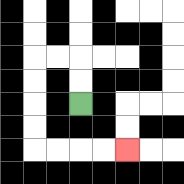{'start': '[3, 4]', 'end': '[5, 6]', 'path_directions': 'U,U,L,L,D,D,D,D,R,R,R,R', 'path_coordinates': '[[3, 4], [3, 3], [3, 2], [2, 2], [1, 2], [1, 3], [1, 4], [1, 5], [1, 6], [2, 6], [3, 6], [4, 6], [5, 6]]'}